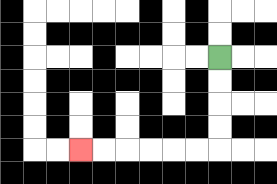{'start': '[9, 2]', 'end': '[3, 6]', 'path_directions': 'D,D,D,D,L,L,L,L,L,L', 'path_coordinates': '[[9, 2], [9, 3], [9, 4], [9, 5], [9, 6], [8, 6], [7, 6], [6, 6], [5, 6], [4, 6], [3, 6]]'}